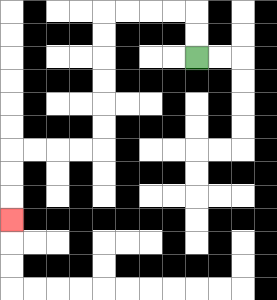{'start': '[8, 2]', 'end': '[0, 9]', 'path_directions': 'U,U,L,L,L,L,D,D,D,D,D,D,L,L,L,L,D,D,D', 'path_coordinates': '[[8, 2], [8, 1], [8, 0], [7, 0], [6, 0], [5, 0], [4, 0], [4, 1], [4, 2], [4, 3], [4, 4], [4, 5], [4, 6], [3, 6], [2, 6], [1, 6], [0, 6], [0, 7], [0, 8], [0, 9]]'}